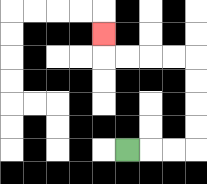{'start': '[5, 6]', 'end': '[4, 1]', 'path_directions': 'R,R,R,U,U,U,U,L,L,L,L,U', 'path_coordinates': '[[5, 6], [6, 6], [7, 6], [8, 6], [8, 5], [8, 4], [8, 3], [8, 2], [7, 2], [6, 2], [5, 2], [4, 2], [4, 1]]'}